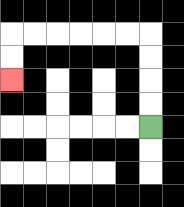{'start': '[6, 5]', 'end': '[0, 3]', 'path_directions': 'U,U,U,U,L,L,L,L,L,L,D,D', 'path_coordinates': '[[6, 5], [6, 4], [6, 3], [6, 2], [6, 1], [5, 1], [4, 1], [3, 1], [2, 1], [1, 1], [0, 1], [0, 2], [0, 3]]'}